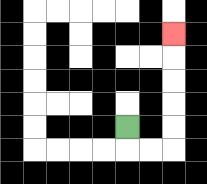{'start': '[5, 5]', 'end': '[7, 1]', 'path_directions': 'D,R,R,U,U,U,U,U', 'path_coordinates': '[[5, 5], [5, 6], [6, 6], [7, 6], [7, 5], [7, 4], [7, 3], [7, 2], [7, 1]]'}